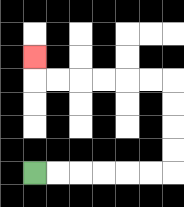{'start': '[1, 7]', 'end': '[1, 2]', 'path_directions': 'R,R,R,R,R,R,U,U,U,U,L,L,L,L,L,L,U', 'path_coordinates': '[[1, 7], [2, 7], [3, 7], [4, 7], [5, 7], [6, 7], [7, 7], [7, 6], [7, 5], [7, 4], [7, 3], [6, 3], [5, 3], [4, 3], [3, 3], [2, 3], [1, 3], [1, 2]]'}